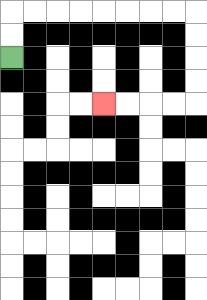{'start': '[0, 2]', 'end': '[4, 4]', 'path_directions': 'U,U,R,R,R,R,R,R,R,R,D,D,D,D,L,L,L,L', 'path_coordinates': '[[0, 2], [0, 1], [0, 0], [1, 0], [2, 0], [3, 0], [4, 0], [5, 0], [6, 0], [7, 0], [8, 0], [8, 1], [8, 2], [8, 3], [8, 4], [7, 4], [6, 4], [5, 4], [4, 4]]'}